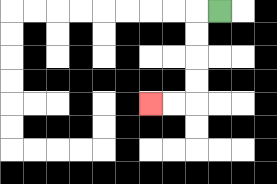{'start': '[9, 0]', 'end': '[6, 4]', 'path_directions': 'L,D,D,D,D,L,L', 'path_coordinates': '[[9, 0], [8, 0], [8, 1], [8, 2], [8, 3], [8, 4], [7, 4], [6, 4]]'}